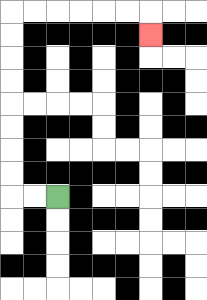{'start': '[2, 8]', 'end': '[6, 1]', 'path_directions': 'L,L,U,U,U,U,U,U,U,U,R,R,R,R,R,R,D', 'path_coordinates': '[[2, 8], [1, 8], [0, 8], [0, 7], [0, 6], [0, 5], [0, 4], [0, 3], [0, 2], [0, 1], [0, 0], [1, 0], [2, 0], [3, 0], [4, 0], [5, 0], [6, 0], [6, 1]]'}